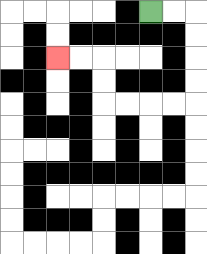{'start': '[6, 0]', 'end': '[2, 2]', 'path_directions': 'R,R,D,D,D,D,L,L,L,L,U,U,L,L', 'path_coordinates': '[[6, 0], [7, 0], [8, 0], [8, 1], [8, 2], [8, 3], [8, 4], [7, 4], [6, 4], [5, 4], [4, 4], [4, 3], [4, 2], [3, 2], [2, 2]]'}